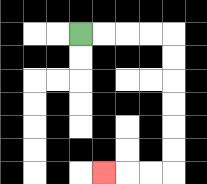{'start': '[3, 1]', 'end': '[4, 7]', 'path_directions': 'R,R,R,R,D,D,D,D,D,D,L,L,L', 'path_coordinates': '[[3, 1], [4, 1], [5, 1], [6, 1], [7, 1], [7, 2], [7, 3], [7, 4], [7, 5], [7, 6], [7, 7], [6, 7], [5, 7], [4, 7]]'}